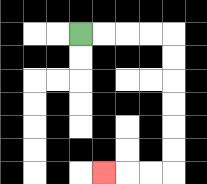{'start': '[3, 1]', 'end': '[4, 7]', 'path_directions': 'R,R,R,R,D,D,D,D,D,D,L,L,L', 'path_coordinates': '[[3, 1], [4, 1], [5, 1], [6, 1], [7, 1], [7, 2], [7, 3], [7, 4], [7, 5], [7, 6], [7, 7], [6, 7], [5, 7], [4, 7]]'}